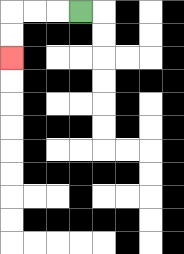{'start': '[3, 0]', 'end': '[0, 2]', 'path_directions': 'L,L,L,D,D', 'path_coordinates': '[[3, 0], [2, 0], [1, 0], [0, 0], [0, 1], [0, 2]]'}